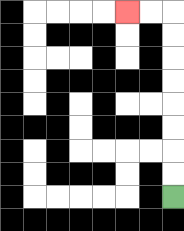{'start': '[7, 8]', 'end': '[5, 0]', 'path_directions': 'U,U,U,U,U,U,U,U,L,L', 'path_coordinates': '[[7, 8], [7, 7], [7, 6], [7, 5], [7, 4], [7, 3], [7, 2], [7, 1], [7, 0], [6, 0], [5, 0]]'}